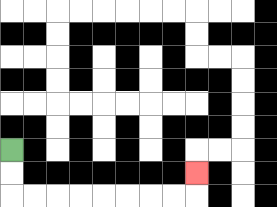{'start': '[0, 6]', 'end': '[8, 7]', 'path_directions': 'D,D,R,R,R,R,R,R,R,R,U', 'path_coordinates': '[[0, 6], [0, 7], [0, 8], [1, 8], [2, 8], [3, 8], [4, 8], [5, 8], [6, 8], [7, 8], [8, 8], [8, 7]]'}